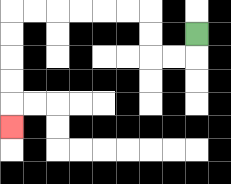{'start': '[8, 1]', 'end': '[0, 5]', 'path_directions': 'D,L,L,U,U,L,L,L,L,L,L,D,D,D,D,D', 'path_coordinates': '[[8, 1], [8, 2], [7, 2], [6, 2], [6, 1], [6, 0], [5, 0], [4, 0], [3, 0], [2, 0], [1, 0], [0, 0], [0, 1], [0, 2], [0, 3], [0, 4], [0, 5]]'}